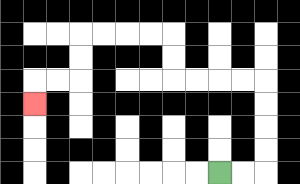{'start': '[9, 7]', 'end': '[1, 4]', 'path_directions': 'R,R,U,U,U,U,L,L,L,L,U,U,L,L,L,L,D,D,L,L,D', 'path_coordinates': '[[9, 7], [10, 7], [11, 7], [11, 6], [11, 5], [11, 4], [11, 3], [10, 3], [9, 3], [8, 3], [7, 3], [7, 2], [7, 1], [6, 1], [5, 1], [4, 1], [3, 1], [3, 2], [3, 3], [2, 3], [1, 3], [1, 4]]'}